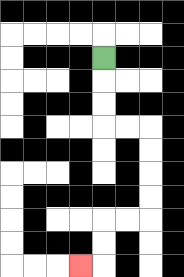{'start': '[4, 2]', 'end': '[3, 11]', 'path_directions': 'D,D,D,R,R,D,D,D,D,L,L,D,D,L', 'path_coordinates': '[[4, 2], [4, 3], [4, 4], [4, 5], [5, 5], [6, 5], [6, 6], [6, 7], [6, 8], [6, 9], [5, 9], [4, 9], [4, 10], [4, 11], [3, 11]]'}